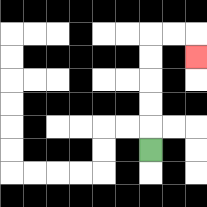{'start': '[6, 6]', 'end': '[8, 2]', 'path_directions': 'U,U,U,U,U,R,R,D', 'path_coordinates': '[[6, 6], [6, 5], [6, 4], [6, 3], [6, 2], [6, 1], [7, 1], [8, 1], [8, 2]]'}